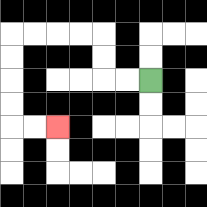{'start': '[6, 3]', 'end': '[2, 5]', 'path_directions': 'L,L,U,U,L,L,L,L,D,D,D,D,R,R', 'path_coordinates': '[[6, 3], [5, 3], [4, 3], [4, 2], [4, 1], [3, 1], [2, 1], [1, 1], [0, 1], [0, 2], [0, 3], [0, 4], [0, 5], [1, 5], [2, 5]]'}